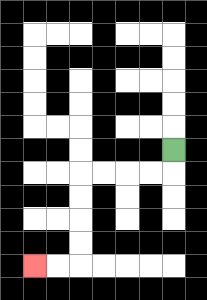{'start': '[7, 6]', 'end': '[1, 11]', 'path_directions': 'D,L,L,L,L,D,D,D,D,L,L', 'path_coordinates': '[[7, 6], [7, 7], [6, 7], [5, 7], [4, 7], [3, 7], [3, 8], [3, 9], [3, 10], [3, 11], [2, 11], [1, 11]]'}